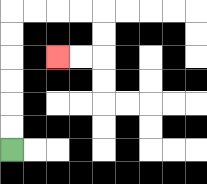{'start': '[0, 6]', 'end': '[2, 2]', 'path_directions': 'U,U,U,U,U,U,R,R,R,R,D,D,L,L', 'path_coordinates': '[[0, 6], [0, 5], [0, 4], [0, 3], [0, 2], [0, 1], [0, 0], [1, 0], [2, 0], [3, 0], [4, 0], [4, 1], [4, 2], [3, 2], [2, 2]]'}